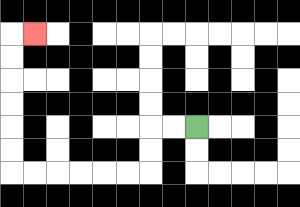{'start': '[8, 5]', 'end': '[1, 1]', 'path_directions': 'L,L,D,D,L,L,L,L,L,L,U,U,U,U,U,U,R', 'path_coordinates': '[[8, 5], [7, 5], [6, 5], [6, 6], [6, 7], [5, 7], [4, 7], [3, 7], [2, 7], [1, 7], [0, 7], [0, 6], [0, 5], [0, 4], [0, 3], [0, 2], [0, 1], [1, 1]]'}